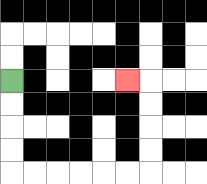{'start': '[0, 3]', 'end': '[5, 3]', 'path_directions': 'D,D,D,D,R,R,R,R,R,R,U,U,U,U,L', 'path_coordinates': '[[0, 3], [0, 4], [0, 5], [0, 6], [0, 7], [1, 7], [2, 7], [3, 7], [4, 7], [5, 7], [6, 7], [6, 6], [6, 5], [6, 4], [6, 3], [5, 3]]'}